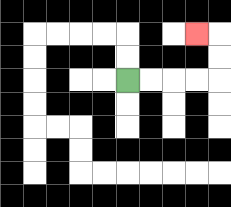{'start': '[5, 3]', 'end': '[8, 1]', 'path_directions': 'R,R,R,R,U,U,L', 'path_coordinates': '[[5, 3], [6, 3], [7, 3], [8, 3], [9, 3], [9, 2], [9, 1], [8, 1]]'}